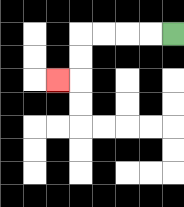{'start': '[7, 1]', 'end': '[2, 3]', 'path_directions': 'L,L,L,L,D,D,L', 'path_coordinates': '[[7, 1], [6, 1], [5, 1], [4, 1], [3, 1], [3, 2], [3, 3], [2, 3]]'}